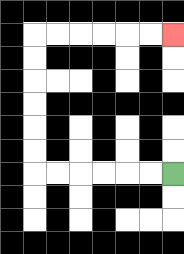{'start': '[7, 7]', 'end': '[7, 1]', 'path_directions': 'L,L,L,L,L,L,U,U,U,U,U,U,R,R,R,R,R,R', 'path_coordinates': '[[7, 7], [6, 7], [5, 7], [4, 7], [3, 7], [2, 7], [1, 7], [1, 6], [1, 5], [1, 4], [1, 3], [1, 2], [1, 1], [2, 1], [3, 1], [4, 1], [5, 1], [6, 1], [7, 1]]'}